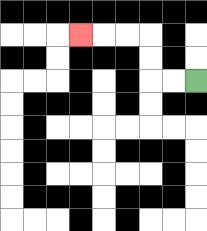{'start': '[8, 3]', 'end': '[3, 1]', 'path_directions': 'L,L,U,U,L,L,L', 'path_coordinates': '[[8, 3], [7, 3], [6, 3], [6, 2], [6, 1], [5, 1], [4, 1], [3, 1]]'}